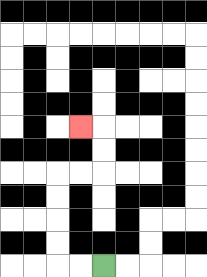{'start': '[4, 11]', 'end': '[3, 5]', 'path_directions': 'L,L,U,U,U,U,R,R,U,U,L', 'path_coordinates': '[[4, 11], [3, 11], [2, 11], [2, 10], [2, 9], [2, 8], [2, 7], [3, 7], [4, 7], [4, 6], [4, 5], [3, 5]]'}